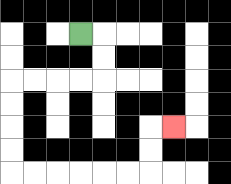{'start': '[3, 1]', 'end': '[7, 5]', 'path_directions': 'R,D,D,L,L,L,L,D,D,D,D,R,R,R,R,R,R,U,U,R', 'path_coordinates': '[[3, 1], [4, 1], [4, 2], [4, 3], [3, 3], [2, 3], [1, 3], [0, 3], [0, 4], [0, 5], [0, 6], [0, 7], [1, 7], [2, 7], [3, 7], [4, 7], [5, 7], [6, 7], [6, 6], [6, 5], [7, 5]]'}